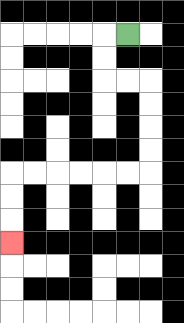{'start': '[5, 1]', 'end': '[0, 10]', 'path_directions': 'L,D,D,R,R,D,D,D,D,L,L,L,L,L,L,D,D,D', 'path_coordinates': '[[5, 1], [4, 1], [4, 2], [4, 3], [5, 3], [6, 3], [6, 4], [6, 5], [6, 6], [6, 7], [5, 7], [4, 7], [3, 7], [2, 7], [1, 7], [0, 7], [0, 8], [0, 9], [0, 10]]'}